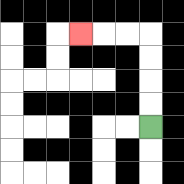{'start': '[6, 5]', 'end': '[3, 1]', 'path_directions': 'U,U,U,U,L,L,L', 'path_coordinates': '[[6, 5], [6, 4], [6, 3], [6, 2], [6, 1], [5, 1], [4, 1], [3, 1]]'}